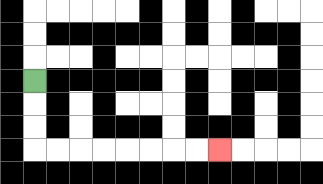{'start': '[1, 3]', 'end': '[9, 6]', 'path_directions': 'D,D,D,R,R,R,R,R,R,R,R', 'path_coordinates': '[[1, 3], [1, 4], [1, 5], [1, 6], [2, 6], [3, 6], [4, 6], [5, 6], [6, 6], [7, 6], [8, 6], [9, 6]]'}